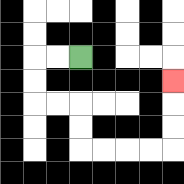{'start': '[3, 2]', 'end': '[7, 3]', 'path_directions': 'L,L,D,D,R,R,D,D,R,R,R,R,U,U,U', 'path_coordinates': '[[3, 2], [2, 2], [1, 2], [1, 3], [1, 4], [2, 4], [3, 4], [3, 5], [3, 6], [4, 6], [5, 6], [6, 6], [7, 6], [7, 5], [7, 4], [7, 3]]'}